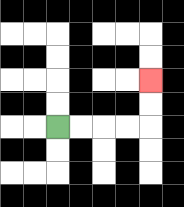{'start': '[2, 5]', 'end': '[6, 3]', 'path_directions': 'R,R,R,R,U,U', 'path_coordinates': '[[2, 5], [3, 5], [4, 5], [5, 5], [6, 5], [6, 4], [6, 3]]'}